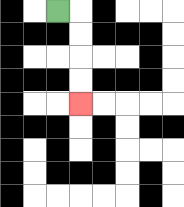{'start': '[2, 0]', 'end': '[3, 4]', 'path_directions': 'R,D,D,D,D', 'path_coordinates': '[[2, 0], [3, 0], [3, 1], [3, 2], [3, 3], [3, 4]]'}